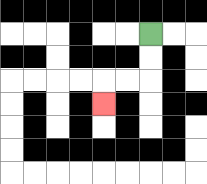{'start': '[6, 1]', 'end': '[4, 4]', 'path_directions': 'D,D,L,L,D', 'path_coordinates': '[[6, 1], [6, 2], [6, 3], [5, 3], [4, 3], [4, 4]]'}